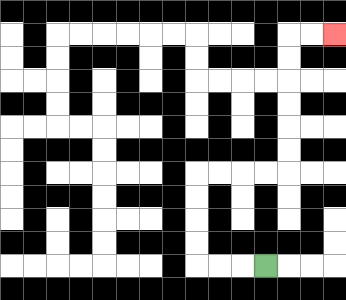{'start': '[11, 11]', 'end': '[14, 1]', 'path_directions': 'L,L,L,U,U,U,U,R,R,R,R,U,U,U,U,U,U,R,R', 'path_coordinates': '[[11, 11], [10, 11], [9, 11], [8, 11], [8, 10], [8, 9], [8, 8], [8, 7], [9, 7], [10, 7], [11, 7], [12, 7], [12, 6], [12, 5], [12, 4], [12, 3], [12, 2], [12, 1], [13, 1], [14, 1]]'}